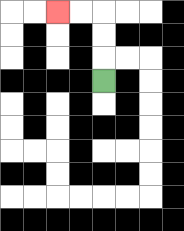{'start': '[4, 3]', 'end': '[2, 0]', 'path_directions': 'U,U,U,L,L', 'path_coordinates': '[[4, 3], [4, 2], [4, 1], [4, 0], [3, 0], [2, 0]]'}